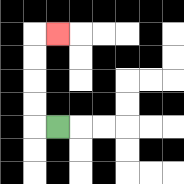{'start': '[2, 5]', 'end': '[2, 1]', 'path_directions': 'L,U,U,U,U,R', 'path_coordinates': '[[2, 5], [1, 5], [1, 4], [1, 3], [1, 2], [1, 1], [2, 1]]'}